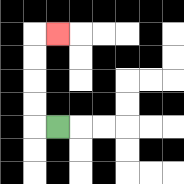{'start': '[2, 5]', 'end': '[2, 1]', 'path_directions': 'L,U,U,U,U,R', 'path_coordinates': '[[2, 5], [1, 5], [1, 4], [1, 3], [1, 2], [1, 1], [2, 1]]'}